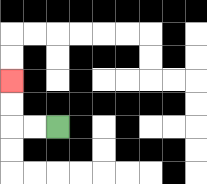{'start': '[2, 5]', 'end': '[0, 3]', 'path_directions': 'L,L,U,U', 'path_coordinates': '[[2, 5], [1, 5], [0, 5], [0, 4], [0, 3]]'}